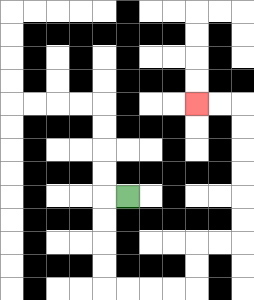{'start': '[5, 8]', 'end': '[8, 4]', 'path_directions': 'L,D,D,D,D,R,R,R,R,U,U,R,R,U,U,U,U,U,U,L,L', 'path_coordinates': '[[5, 8], [4, 8], [4, 9], [4, 10], [4, 11], [4, 12], [5, 12], [6, 12], [7, 12], [8, 12], [8, 11], [8, 10], [9, 10], [10, 10], [10, 9], [10, 8], [10, 7], [10, 6], [10, 5], [10, 4], [9, 4], [8, 4]]'}